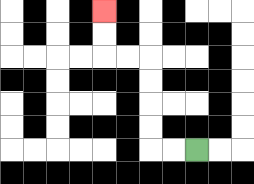{'start': '[8, 6]', 'end': '[4, 0]', 'path_directions': 'L,L,U,U,U,U,L,L,U,U', 'path_coordinates': '[[8, 6], [7, 6], [6, 6], [6, 5], [6, 4], [6, 3], [6, 2], [5, 2], [4, 2], [4, 1], [4, 0]]'}